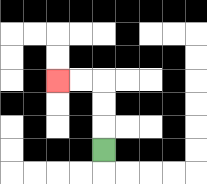{'start': '[4, 6]', 'end': '[2, 3]', 'path_directions': 'U,U,U,L,L', 'path_coordinates': '[[4, 6], [4, 5], [4, 4], [4, 3], [3, 3], [2, 3]]'}